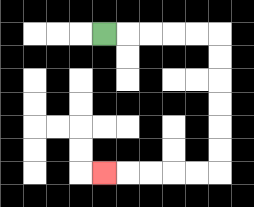{'start': '[4, 1]', 'end': '[4, 7]', 'path_directions': 'R,R,R,R,R,D,D,D,D,D,D,L,L,L,L,L', 'path_coordinates': '[[4, 1], [5, 1], [6, 1], [7, 1], [8, 1], [9, 1], [9, 2], [9, 3], [9, 4], [9, 5], [9, 6], [9, 7], [8, 7], [7, 7], [6, 7], [5, 7], [4, 7]]'}